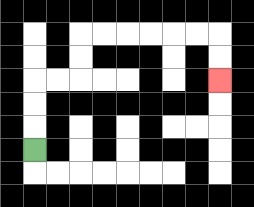{'start': '[1, 6]', 'end': '[9, 3]', 'path_directions': 'U,U,U,R,R,U,U,R,R,R,R,R,R,D,D', 'path_coordinates': '[[1, 6], [1, 5], [1, 4], [1, 3], [2, 3], [3, 3], [3, 2], [3, 1], [4, 1], [5, 1], [6, 1], [7, 1], [8, 1], [9, 1], [9, 2], [9, 3]]'}